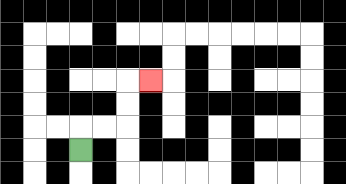{'start': '[3, 6]', 'end': '[6, 3]', 'path_directions': 'U,R,R,U,U,R', 'path_coordinates': '[[3, 6], [3, 5], [4, 5], [5, 5], [5, 4], [5, 3], [6, 3]]'}